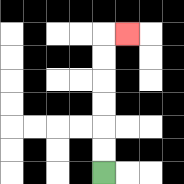{'start': '[4, 7]', 'end': '[5, 1]', 'path_directions': 'U,U,U,U,U,U,R', 'path_coordinates': '[[4, 7], [4, 6], [4, 5], [4, 4], [4, 3], [4, 2], [4, 1], [5, 1]]'}